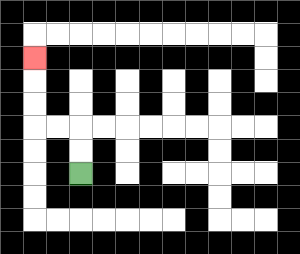{'start': '[3, 7]', 'end': '[1, 2]', 'path_directions': 'U,U,L,L,U,U,U', 'path_coordinates': '[[3, 7], [3, 6], [3, 5], [2, 5], [1, 5], [1, 4], [1, 3], [1, 2]]'}